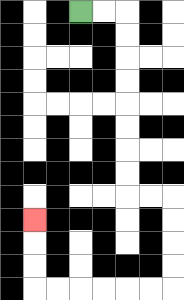{'start': '[3, 0]', 'end': '[1, 9]', 'path_directions': 'R,R,D,D,D,D,D,D,D,D,R,R,D,D,D,D,L,L,L,L,L,L,U,U,U', 'path_coordinates': '[[3, 0], [4, 0], [5, 0], [5, 1], [5, 2], [5, 3], [5, 4], [5, 5], [5, 6], [5, 7], [5, 8], [6, 8], [7, 8], [7, 9], [7, 10], [7, 11], [7, 12], [6, 12], [5, 12], [4, 12], [3, 12], [2, 12], [1, 12], [1, 11], [1, 10], [1, 9]]'}